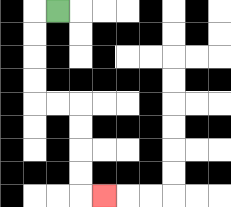{'start': '[2, 0]', 'end': '[4, 8]', 'path_directions': 'L,D,D,D,D,R,R,D,D,D,D,R', 'path_coordinates': '[[2, 0], [1, 0], [1, 1], [1, 2], [1, 3], [1, 4], [2, 4], [3, 4], [3, 5], [3, 6], [3, 7], [3, 8], [4, 8]]'}